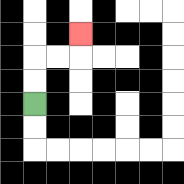{'start': '[1, 4]', 'end': '[3, 1]', 'path_directions': 'U,U,R,R,U', 'path_coordinates': '[[1, 4], [1, 3], [1, 2], [2, 2], [3, 2], [3, 1]]'}